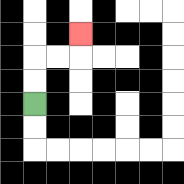{'start': '[1, 4]', 'end': '[3, 1]', 'path_directions': 'U,U,R,R,U', 'path_coordinates': '[[1, 4], [1, 3], [1, 2], [2, 2], [3, 2], [3, 1]]'}